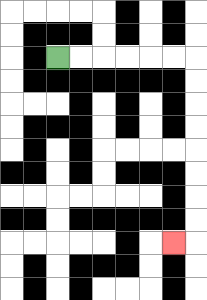{'start': '[2, 2]', 'end': '[7, 10]', 'path_directions': 'R,R,R,R,R,R,D,D,D,D,D,D,D,D,L', 'path_coordinates': '[[2, 2], [3, 2], [4, 2], [5, 2], [6, 2], [7, 2], [8, 2], [8, 3], [8, 4], [8, 5], [8, 6], [8, 7], [8, 8], [8, 9], [8, 10], [7, 10]]'}